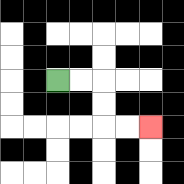{'start': '[2, 3]', 'end': '[6, 5]', 'path_directions': 'R,R,D,D,R,R', 'path_coordinates': '[[2, 3], [3, 3], [4, 3], [4, 4], [4, 5], [5, 5], [6, 5]]'}